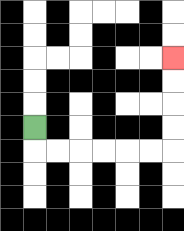{'start': '[1, 5]', 'end': '[7, 2]', 'path_directions': 'D,R,R,R,R,R,R,U,U,U,U', 'path_coordinates': '[[1, 5], [1, 6], [2, 6], [3, 6], [4, 6], [5, 6], [6, 6], [7, 6], [7, 5], [7, 4], [7, 3], [7, 2]]'}